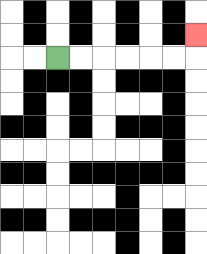{'start': '[2, 2]', 'end': '[8, 1]', 'path_directions': 'R,R,R,R,R,R,U', 'path_coordinates': '[[2, 2], [3, 2], [4, 2], [5, 2], [6, 2], [7, 2], [8, 2], [8, 1]]'}